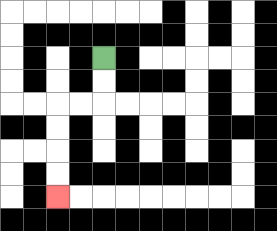{'start': '[4, 2]', 'end': '[2, 8]', 'path_directions': 'D,D,L,L,D,D,D,D', 'path_coordinates': '[[4, 2], [4, 3], [4, 4], [3, 4], [2, 4], [2, 5], [2, 6], [2, 7], [2, 8]]'}